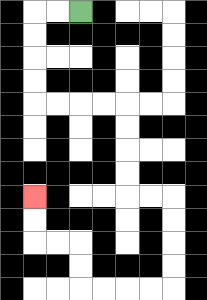{'start': '[3, 0]', 'end': '[1, 8]', 'path_directions': 'L,L,D,D,D,D,R,R,R,R,D,D,D,D,R,R,D,D,D,D,L,L,L,L,U,U,L,L,U,U', 'path_coordinates': '[[3, 0], [2, 0], [1, 0], [1, 1], [1, 2], [1, 3], [1, 4], [2, 4], [3, 4], [4, 4], [5, 4], [5, 5], [5, 6], [5, 7], [5, 8], [6, 8], [7, 8], [7, 9], [7, 10], [7, 11], [7, 12], [6, 12], [5, 12], [4, 12], [3, 12], [3, 11], [3, 10], [2, 10], [1, 10], [1, 9], [1, 8]]'}